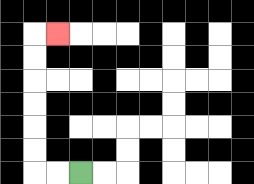{'start': '[3, 7]', 'end': '[2, 1]', 'path_directions': 'L,L,U,U,U,U,U,U,R', 'path_coordinates': '[[3, 7], [2, 7], [1, 7], [1, 6], [1, 5], [1, 4], [1, 3], [1, 2], [1, 1], [2, 1]]'}